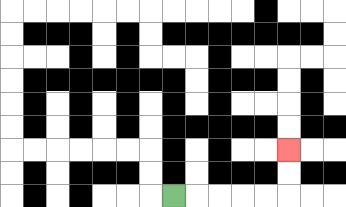{'start': '[7, 8]', 'end': '[12, 6]', 'path_directions': 'R,R,R,R,R,U,U', 'path_coordinates': '[[7, 8], [8, 8], [9, 8], [10, 8], [11, 8], [12, 8], [12, 7], [12, 6]]'}